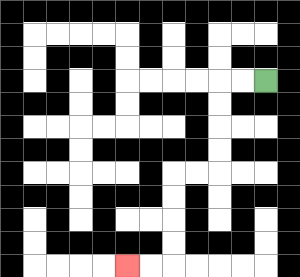{'start': '[11, 3]', 'end': '[5, 11]', 'path_directions': 'L,L,D,D,D,D,L,L,D,D,D,D,L,L', 'path_coordinates': '[[11, 3], [10, 3], [9, 3], [9, 4], [9, 5], [9, 6], [9, 7], [8, 7], [7, 7], [7, 8], [7, 9], [7, 10], [7, 11], [6, 11], [5, 11]]'}